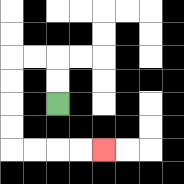{'start': '[2, 4]', 'end': '[4, 6]', 'path_directions': 'U,U,L,L,D,D,D,D,R,R,R,R', 'path_coordinates': '[[2, 4], [2, 3], [2, 2], [1, 2], [0, 2], [0, 3], [0, 4], [0, 5], [0, 6], [1, 6], [2, 6], [3, 6], [4, 6]]'}